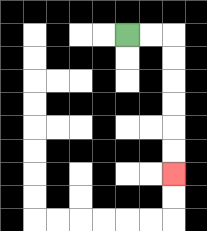{'start': '[5, 1]', 'end': '[7, 7]', 'path_directions': 'R,R,D,D,D,D,D,D', 'path_coordinates': '[[5, 1], [6, 1], [7, 1], [7, 2], [7, 3], [7, 4], [7, 5], [7, 6], [7, 7]]'}